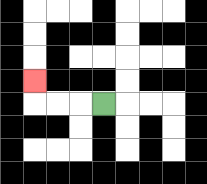{'start': '[4, 4]', 'end': '[1, 3]', 'path_directions': 'L,L,L,U', 'path_coordinates': '[[4, 4], [3, 4], [2, 4], [1, 4], [1, 3]]'}